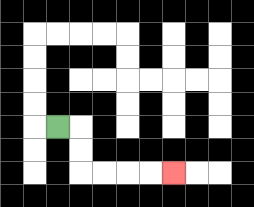{'start': '[2, 5]', 'end': '[7, 7]', 'path_directions': 'R,D,D,R,R,R,R', 'path_coordinates': '[[2, 5], [3, 5], [3, 6], [3, 7], [4, 7], [5, 7], [6, 7], [7, 7]]'}